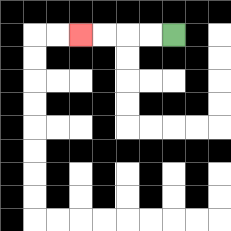{'start': '[7, 1]', 'end': '[3, 1]', 'path_directions': 'L,L,L,L', 'path_coordinates': '[[7, 1], [6, 1], [5, 1], [4, 1], [3, 1]]'}